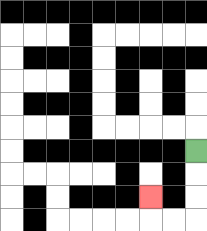{'start': '[8, 6]', 'end': '[6, 8]', 'path_directions': 'D,D,D,L,L,U', 'path_coordinates': '[[8, 6], [8, 7], [8, 8], [8, 9], [7, 9], [6, 9], [6, 8]]'}